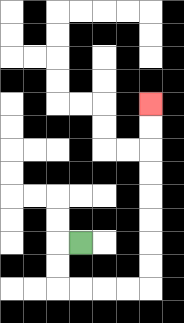{'start': '[3, 10]', 'end': '[6, 4]', 'path_directions': 'L,D,D,R,R,R,R,U,U,U,U,U,U,U,U', 'path_coordinates': '[[3, 10], [2, 10], [2, 11], [2, 12], [3, 12], [4, 12], [5, 12], [6, 12], [6, 11], [6, 10], [6, 9], [6, 8], [6, 7], [6, 6], [6, 5], [6, 4]]'}